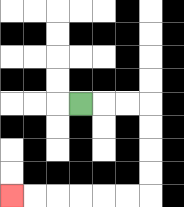{'start': '[3, 4]', 'end': '[0, 8]', 'path_directions': 'R,R,R,D,D,D,D,L,L,L,L,L,L', 'path_coordinates': '[[3, 4], [4, 4], [5, 4], [6, 4], [6, 5], [6, 6], [6, 7], [6, 8], [5, 8], [4, 8], [3, 8], [2, 8], [1, 8], [0, 8]]'}